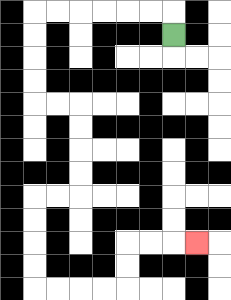{'start': '[7, 1]', 'end': '[8, 10]', 'path_directions': 'U,L,L,L,L,L,L,D,D,D,D,R,R,D,D,D,D,L,L,D,D,D,D,R,R,R,R,U,U,R,R,R', 'path_coordinates': '[[7, 1], [7, 0], [6, 0], [5, 0], [4, 0], [3, 0], [2, 0], [1, 0], [1, 1], [1, 2], [1, 3], [1, 4], [2, 4], [3, 4], [3, 5], [3, 6], [3, 7], [3, 8], [2, 8], [1, 8], [1, 9], [1, 10], [1, 11], [1, 12], [2, 12], [3, 12], [4, 12], [5, 12], [5, 11], [5, 10], [6, 10], [7, 10], [8, 10]]'}